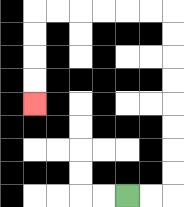{'start': '[5, 8]', 'end': '[1, 4]', 'path_directions': 'R,R,U,U,U,U,U,U,U,U,L,L,L,L,L,L,D,D,D,D', 'path_coordinates': '[[5, 8], [6, 8], [7, 8], [7, 7], [7, 6], [7, 5], [7, 4], [7, 3], [7, 2], [7, 1], [7, 0], [6, 0], [5, 0], [4, 0], [3, 0], [2, 0], [1, 0], [1, 1], [1, 2], [1, 3], [1, 4]]'}